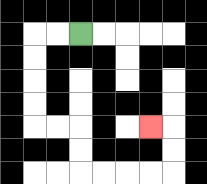{'start': '[3, 1]', 'end': '[6, 5]', 'path_directions': 'L,L,D,D,D,D,R,R,D,D,R,R,R,R,U,U,L', 'path_coordinates': '[[3, 1], [2, 1], [1, 1], [1, 2], [1, 3], [1, 4], [1, 5], [2, 5], [3, 5], [3, 6], [3, 7], [4, 7], [5, 7], [6, 7], [7, 7], [7, 6], [7, 5], [6, 5]]'}